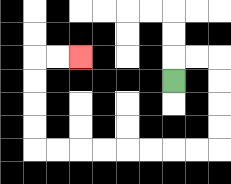{'start': '[7, 3]', 'end': '[3, 2]', 'path_directions': 'U,R,R,D,D,D,D,L,L,L,L,L,L,L,L,U,U,U,U,R,R', 'path_coordinates': '[[7, 3], [7, 2], [8, 2], [9, 2], [9, 3], [9, 4], [9, 5], [9, 6], [8, 6], [7, 6], [6, 6], [5, 6], [4, 6], [3, 6], [2, 6], [1, 6], [1, 5], [1, 4], [1, 3], [1, 2], [2, 2], [3, 2]]'}